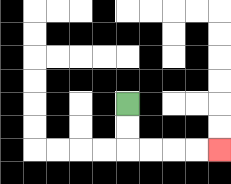{'start': '[5, 4]', 'end': '[9, 6]', 'path_directions': 'D,D,R,R,R,R', 'path_coordinates': '[[5, 4], [5, 5], [5, 6], [6, 6], [7, 6], [8, 6], [9, 6]]'}